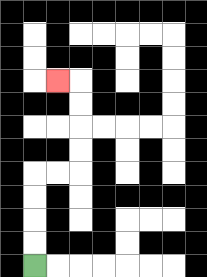{'start': '[1, 11]', 'end': '[2, 3]', 'path_directions': 'U,U,U,U,R,R,U,U,U,U,L', 'path_coordinates': '[[1, 11], [1, 10], [1, 9], [1, 8], [1, 7], [2, 7], [3, 7], [3, 6], [3, 5], [3, 4], [3, 3], [2, 3]]'}